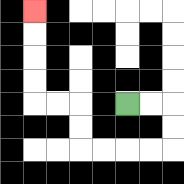{'start': '[5, 4]', 'end': '[1, 0]', 'path_directions': 'R,R,D,D,L,L,L,L,U,U,L,L,U,U,U,U', 'path_coordinates': '[[5, 4], [6, 4], [7, 4], [7, 5], [7, 6], [6, 6], [5, 6], [4, 6], [3, 6], [3, 5], [3, 4], [2, 4], [1, 4], [1, 3], [1, 2], [1, 1], [1, 0]]'}